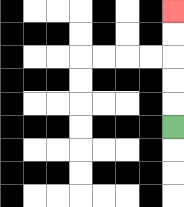{'start': '[7, 5]', 'end': '[7, 0]', 'path_directions': 'U,U,U,U,U', 'path_coordinates': '[[7, 5], [7, 4], [7, 3], [7, 2], [7, 1], [7, 0]]'}